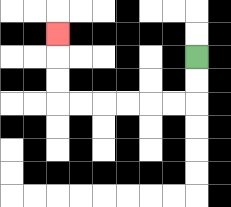{'start': '[8, 2]', 'end': '[2, 1]', 'path_directions': 'D,D,L,L,L,L,L,L,U,U,U', 'path_coordinates': '[[8, 2], [8, 3], [8, 4], [7, 4], [6, 4], [5, 4], [4, 4], [3, 4], [2, 4], [2, 3], [2, 2], [2, 1]]'}